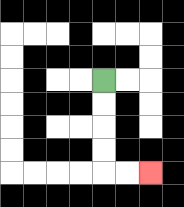{'start': '[4, 3]', 'end': '[6, 7]', 'path_directions': 'D,D,D,D,R,R', 'path_coordinates': '[[4, 3], [4, 4], [4, 5], [4, 6], [4, 7], [5, 7], [6, 7]]'}